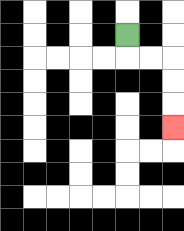{'start': '[5, 1]', 'end': '[7, 5]', 'path_directions': 'D,R,R,D,D,D', 'path_coordinates': '[[5, 1], [5, 2], [6, 2], [7, 2], [7, 3], [7, 4], [7, 5]]'}